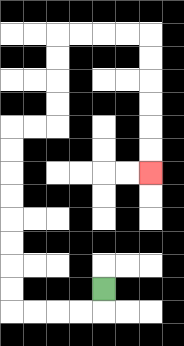{'start': '[4, 12]', 'end': '[6, 7]', 'path_directions': 'D,L,L,L,L,U,U,U,U,U,U,U,U,R,R,U,U,U,U,R,R,R,R,D,D,D,D,D,D', 'path_coordinates': '[[4, 12], [4, 13], [3, 13], [2, 13], [1, 13], [0, 13], [0, 12], [0, 11], [0, 10], [0, 9], [0, 8], [0, 7], [0, 6], [0, 5], [1, 5], [2, 5], [2, 4], [2, 3], [2, 2], [2, 1], [3, 1], [4, 1], [5, 1], [6, 1], [6, 2], [6, 3], [6, 4], [6, 5], [6, 6], [6, 7]]'}